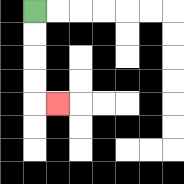{'start': '[1, 0]', 'end': '[2, 4]', 'path_directions': 'D,D,D,D,R', 'path_coordinates': '[[1, 0], [1, 1], [1, 2], [1, 3], [1, 4], [2, 4]]'}